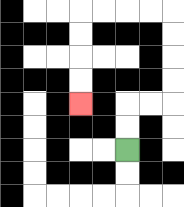{'start': '[5, 6]', 'end': '[3, 4]', 'path_directions': 'U,U,R,R,U,U,U,U,L,L,L,L,D,D,D,D', 'path_coordinates': '[[5, 6], [5, 5], [5, 4], [6, 4], [7, 4], [7, 3], [7, 2], [7, 1], [7, 0], [6, 0], [5, 0], [4, 0], [3, 0], [3, 1], [3, 2], [3, 3], [3, 4]]'}